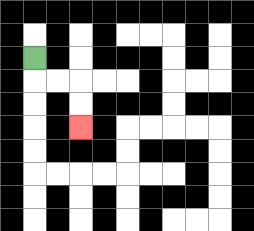{'start': '[1, 2]', 'end': '[3, 5]', 'path_directions': 'D,R,R,D,D', 'path_coordinates': '[[1, 2], [1, 3], [2, 3], [3, 3], [3, 4], [3, 5]]'}